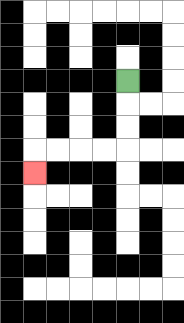{'start': '[5, 3]', 'end': '[1, 7]', 'path_directions': 'D,D,D,L,L,L,L,D', 'path_coordinates': '[[5, 3], [5, 4], [5, 5], [5, 6], [4, 6], [3, 6], [2, 6], [1, 6], [1, 7]]'}